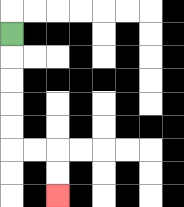{'start': '[0, 1]', 'end': '[2, 8]', 'path_directions': 'D,D,D,D,D,R,R,D,D', 'path_coordinates': '[[0, 1], [0, 2], [0, 3], [0, 4], [0, 5], [0, 6], [1, 6], [2, 6], [2, 7], [2, 8]]'}